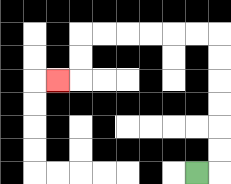{'start': '[8, 7]', 'end': '[2, 3]', 'path_directions': 'R,U,U,U,U,U,U,L,L,L,L,L,L,D,D,L', 'path_coordinates': '[[8, 7], [9, 7], [9, 6], [9, 5], [9, 4], [9, 3], [9, 2], [9, 1], [8, 1], [7, 1], [6, 1], [5, 1], [4, 1], [3, 1], [3, 2], [3, 3], [2, 3]]'}